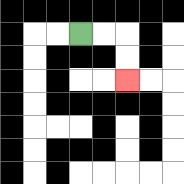{'start': '[3, 1]', 'end': '[5, 3]', 'path_directions': 'R,R,D,D', 'path_coordinates': '[[3, 1], [4, 1], [5, 1], [5, 2], [5, 3]]'}